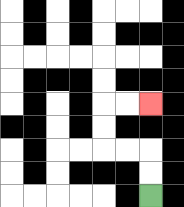{'start': '[6, 8]', 'end': '[6, 4]', 'path_directions': 'U,U,L,L,U,U,R,R', 'path_coordinates': '[[6, 8], [6, 7], [6, 6], [5, 6], [4, 6], [4, 5], [4, 4], [5, 4], [6, 4]]'}